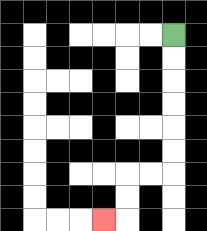{'start': '[7, 1]', 'end': '[4, 9]', 'path_directions': 'D,D,D,D,D,D,L,L,D,D,L', 'path_coordinates': '[[7, 1], [7, 2], [7, 3], [7, 4], [7, 5], [7, 6], [7, 7], [6, 7], [5, 7], [5, 8], [5, 9], [4, 9]]'}